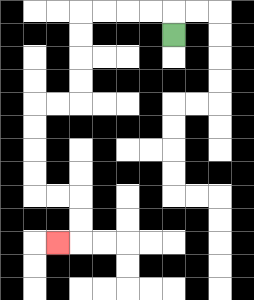{'start': '[7, 1]', 'end': '[2, 10]', 'path_directions': 'U,L,L,L,L,D,D,D,D,L,L,D,D,D,D,R,R,D,D,L', 'path_coordinates': '[[7, 1], [7, 0], [6, 0], [5, 0], [4, 0], [3, 0], [3, 1], [3, 2], [3, 3], [3, 4], [2, 4], [1, 4], [1, 5], [1, 6], [1, 7], [1, 8], [2, 8], [3, 8], [3, 9], [3, 10], [2, 10]]'}